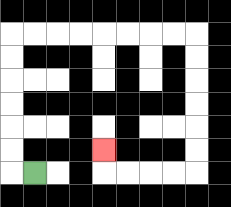{'start': '[1, 7]', 'end': '[4, 6]', 'path_directions': 'L,U,U,U,U,U,U,R,R,R,R,R,R,R,R,D,D,D,D,D,D,L,L,L,L,U', 'path_coordinates': '[[1, 7], [0, 7], [0, 6], [0, 5], [0, 4], [0, 3], [0, 2], [0, 1], [1, 1], [2, 1], [3, 1], [4, 1], [5, 1], [6, 1], [7, 1], [8, 1], [8, 2], [8, 3], [8, 4], [8, 5], [8, 6], [8, 7], [7, 7], [6, 7], [5, 7], [4, 7], [4, 6]]'}